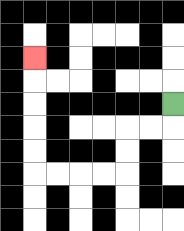{'start': '[7, 4]', 'end': '[1, 2]', 'path_directions': 'D,L,L,D,D,L,L,L,L,U,U,U,U,U', 'path_coordinates': '[[7, 4], [7, 5], [6, 5], [5, 5], [5, 6], [5, 7], [4, 7], [3, 7], [2, 7], [1, 7], [1, 6], [1, 5], [1, 4], [1, 3], [1, 2]]'}